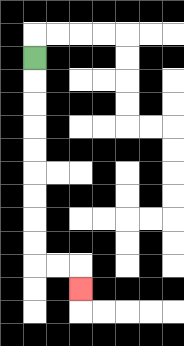{'start': '[1, 2]', 'end': '[3, 12]', 'path_directions': 'D,D,D,D,D,D,D,D,D,R,R,D', 'path_coordinates': '[[1, 2], [1, 3], [1, 4], [1, 5], [1, 6], [1, 7], [1, 8], [1, 9], [1, 10], [1, 11], [2, 11], [3, 11], [3, 12]]'}